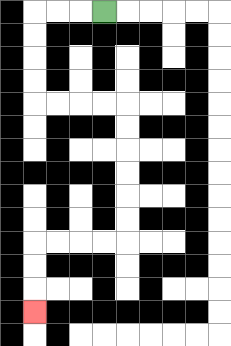{'start': '[4, 0]', 'end': '[1, 13]', 'path_directions': 'L,L,L,D,D,D,D,R,R,R,R,D,D,D,D,D,D,L,L,L,L,D,D,D', 'path_coordinates': '[[4, 0], [3, 0], [2, 0], [1, 0], [1, 1], [1, 2], [1, 3], [1, 4], [2, 4], [3, 4], [4, 4], [5, 4], [5, 5], [5, 6], [5, 7], [5, 8], [5, 9], [5, 10], [4, 10], [3, 10], [2, 10], [1, 10], [1, 11], [1, 12], [1, 13]]'}